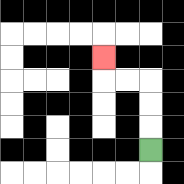{'start': '[6, 6]', 'end': '[4, 2]', 'path_directions': 'U,U,U,L,L,U', 'path_coordinates': '[[6, 6], [6, 5], [6, 4], [6, 3], [5, 3], [4, 3], [4, 2]]'}